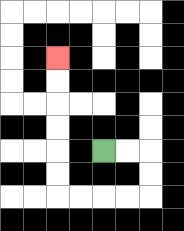{'start': '[4, 6]', 'end': '[2, 2]', 'path_directions': 'R,R,D,D,L,L,L,L,U,U,U,U,U,U', 'path_coordinates': '[[4, 6], [5, 6], [6, 6], [6, 7], [6, 8], [5, 8], [4, 8], [3, 8], [2, 8], [2, 7], [2, 6], [2, 5], [2, 4], [2, 3], [2, 2]]'}